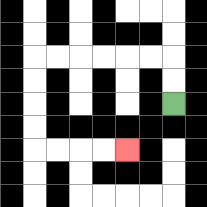{'start': '[7, 4]', 'end': '[5, 6]', 'path_directions': 'U,U,L,L,L,L,L,L,D,D,D,D,R,R,R,R', 'path_coordinates': '[[7, 4], [7, 3], [7, 2], [6, 2], [5, 2], [4, 2], [3, 2], [2, 2], [1, 2], [1, 3], [1, 4], [1, 5], [1, 6], [2, 6], [3, 6], [4, 6], [5, 6]]'}